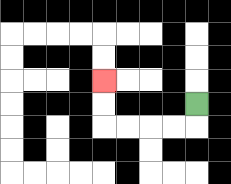{'start': '[8, 4]', 'end': '[4, 3]', 'path_directions': 'D,L,L,L,L,U,U', 'path_coordinates': '[[8, 4], [8, 5], [7, 5], [6, 5], [5, 5], [4, 5], [4, 4], [4, 3]]'}